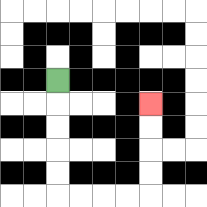{'start': '[2, 3]', 'end': '[6, 4]', 'path_directions': 'D,D,D,D,D,R,R,R,R,U,U,U,U', 'path_coordinates': '[[2, 3], [2, 4], [2, 5], [2, 6], [2, 7], [2, 8], [3, 8], [4, 8], [5, 8], [6, 8], [6, 7], [6, 6], [6, 5], [6, 4]]'}